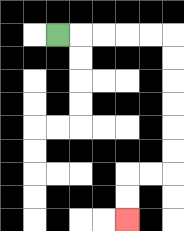{'start': '[2, 1]', 'end': '[5, 9]', 'path_directions': 'R,R,R,R,R,D,D,D,D,D,D,L,L,D,D', 'path_coordinates': '[[2, 1], [3, 1], [4, 1], [5, 1], [6, 1], [7, 1], [7, 2], [7, 3], [7, 4], [7, 5], [7, 6], [7, 7], [6, 7], [5, 7], [5, 8], [5, 9]]'}